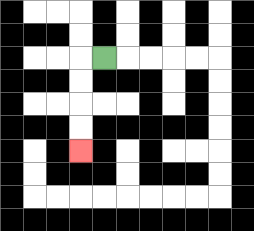{'start': '[4, 2]', 'end': '[3, 6]', 'path_directions': 'L,D,D,D,D', 'path_coordinates': '[[4, 2], [3, 2], [3, 3], [3, 4], [3, 5], [3, 6]]'}